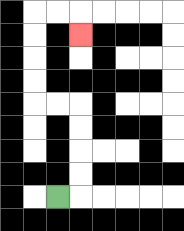{'start': '[2, 8]', 'end': '[3, 1]', 'path_directions': 'R,U,U,U,U,L,L,U,U,U,U,R,R,D', 'path_coordinates': '[[2, 8], [3, 8], [3, 7], [3, 6], [3, 5], [3, 4], [2, 4], [1, 4], [1, 3], [1, 2], [1, 1], [1, 0], [2, 0], [3, 0], [3, 1]]'}